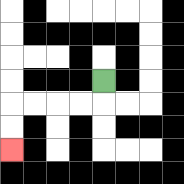{'start': '[4, 3]', 'end': '[0, 6]', 'path_directions': 'D,L,L,L,L,D,D', 'path_coordinates': '[[4, 3], [4, 4], [3, 4], [2, 4], [1, 4], [0, 4], [0, 5], [0, 6]]'}